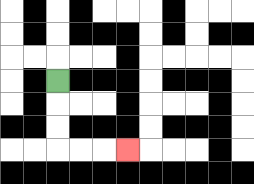{'start': '[2, 3]', 'end': '[5, 6]', 'path_directions': 'D,D,D,R,R,R', 'path_coordinates': '[[2, 3], [2, 4], [2, 5], [2, 6], [3, 6], [4, 6], [5, 6]]'}